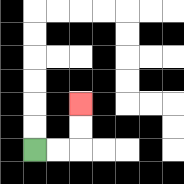{'start': '[1, 6]', 'end': '[3, 4]', 'path_directions': 'R,R,U,U', 'path_coordinates': '[[1, 6], [2, 6], [3, 6], [3, 5], [3, 4]]'}